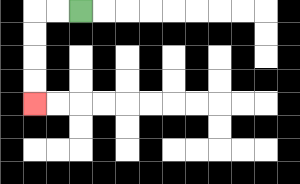{'start': '[3, 0]', 'end': '[1, 4]', 'path_directions': 'L,L,D,D,D,D', 'path_coordinates': '[[3, 0], [2, 0], [1, 0], [1, 1], [1, 2], [1, 3], [1, 4]]'}